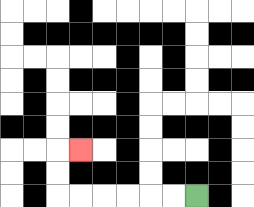{'start': '[8, 8]', 'end': '[3, 6]', 'path_directions': 'L,L,L,L,L,L,U,U,R', 'path_coordinates': '[[8, 8], [7, 8], [6, 8], [5, 8], [4, 8], [3, 8], [2, 8], [2, 7], [2, 6], [3, 6]]'}